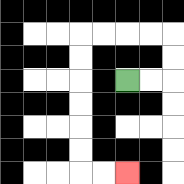{'start': '[5, 3]', 'end': '[5, 7]', 'path_directions': 'R,R,U,U,L,L,L,L,D,D,D,D,D,D,R,R', 'path_coordinates': '[[5, 3], [6, 3], [7, 3], [7, 2], [7, 1], [6, 1], [5, 1], [4, 1], [3, 1], [3, 2], [3, 3], [3, 4], [3, 5], [3, 6], [3, 7], [4, 7], [5, 7]]'}